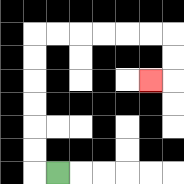{'start': '[2, 7]', 'end': '[6, 3]', 'path_directions': 'L,U,U,U,U,U,U,R,R,R,R,R,R,D,D,L', 'path_coordinates': '[[2, 7], [1, 7], [1, 6], [1, 5], [1, 4], [1, 3], [1, 2], [1, 1], [2, 1], [3, 1], [4, 1], [5, 1], [6, 1], [7, 1], [7, 2], [7, 3], [6, 3]]'}